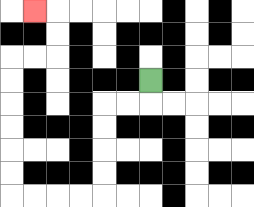{'start': '[6, 3]', 'end': '[1, 0]', 'path_directions': 'D,L,L,D,D,D,D,L,L,L,L,U,U,U,U,U,U,R,R,U,U,L', 'path_coordinates': '[[6, 3], [6, 4], [5, 4], [4, 4], [4, 5], [4, 6], [4, 7], [4, 8], [3, 8], [2, 8], [1, 8], [0, 8], [0, 7], [0, 6], [0, 5], [0, 4], [0, 3], [0, 2], [1, 2], [2, 2], [2, 1], [2, 0], [1, 0]]'}